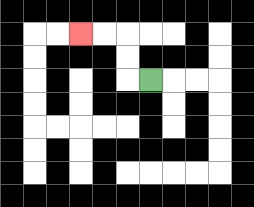{'start': '[6, 3]', 'end': '[3, 1]', 'path_directions': 'L,U,U,L,L', 'path_coordinates': '[[6, 3], [5, 3], [5, 2], [5, 1], [4, 1], [3, 1]]'}